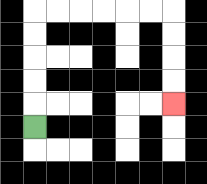{'start': '[1, 5]', 'end': '[7, 4]', 'path_directions': 'U,U,U,U,U,R,R,R,R,R,R,D,D,D,D', 'path_coordinates': '[[1, 5], [1, 4], [1, 3], [1, 2], [1, 1], [1, 0], [2, 0], [3, 0], [4, 0], [5, 0], [6, 0], [7, 0], [7, 1], [7, 2], [7, 3], [7, 4]]'}